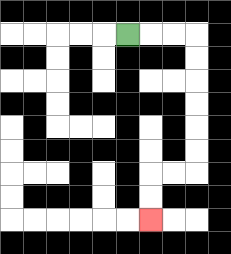{'start': '[5, 1]', 'end': '[6, 9]', 'path_directions': 'R,R,R,D,D,D,D,D,D,L,L,D,D', 'path_coordinates': '[[5, 1], [6, 1], [7, 1], [8, 1], [8, 2], [8, 3], [8, 4], [8, 5], [8, 6], [8, 7], [7, 7], [6, 7], [6, 8], [6, 9]]'}